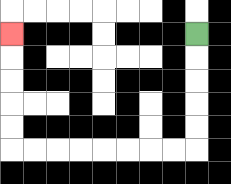{'start': '[8, 1]', 'end': '[0, 1]', 'path_directions': 'D,D,D,D,D,L,L,L,L,L,L,L,L,U,U,U,U,U', 'path_coordinates': '[[8, 1], [8, 2], [8, 3], [8, 4], [8, 5], [8, 6], [7, 6], [6, 6], [5, 6], [4, 6], [3, 6], [2, 6], [1, 6], [0, 6], [0, 5], [0, 4], [0, 3], [0, 2], [0, 1]]'}